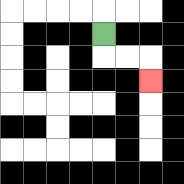{'start': '[4, 1]', 'end': '[6, 3]', 'path_directions': 'D,R,R,D', 'path_coordinates': '[[4, 1], [4, 2], [5, 2], [6, 2], [6, 3]]'}